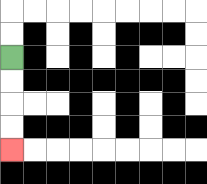{'start': '[0, 2]', 'end': '[0, 6]', 'path_directions': 'D,D,D,D', 'path_coordinates': '[[0, 2], [0, 3], [0, 4], [0, 5], [0, 6]]'}